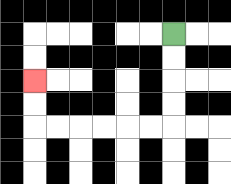{'start': '[7, 1]', 'end': '[1, 3]', 'path_directions': 'D,D,D,D,L,L,L,L,L,L,U,U', 'path_coordinates': '[[7, 1], [7, 2], [7, 3], [7, 4], [7, 5], [6, 5], [5, 5], [4, 5], [3, 5], [2, 5], [1, 5], [1, 4], [1, 3]]'}